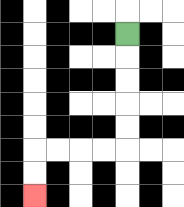{'start': '[5, 1]', 'end': '[1, 8]', 'path_directions': 'D,D,D,D,D,L,L,L,L,D,D', 'path_coordinates': '[[5, 1], [5, 2], [5, 3], [5, 4], [5, 5], [5, 6], [4, 6], [3, 6], [2, 6], [1, 6], [1, 7], [1, 8]]'}